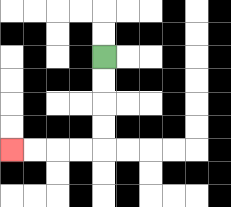{'start': '[4, 2]', 'end': '[0, 6]', 'path_directions': 'D,D,D,D,L,L,L,L', 'path_coordinates': '[[4, 2], [4, 3], [4, 4], [4, 5], [4, 6], [3, 6], [2, 6], [1, 6], [0, 6]]'}